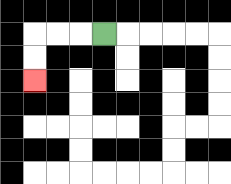{'start': '[4, 1]', 'end': '[1, 3]', 'path_directions': 'L,L,L,D,D', 'path_coordinates': '[[4, 1], [3, 1], [2, 1], [1, 1], [1, 2], [1, 3]]'}